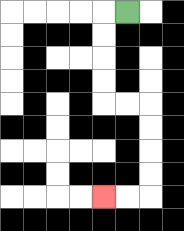{'start': '[5, 0]', 'end': '[4, 8]', 'path_directions': 'L,D,D,D,D,R,R,D,D,D,D,L,L', 'path_coordinates': '[[5, 0], [4, 0], [4, 1], [4, 2], [4, 3], [4, 4], [5, 4], [6, 4], [6, 5], [6, 6], [6, 7], [6, 8], [5, 8], [4, 8]]'}